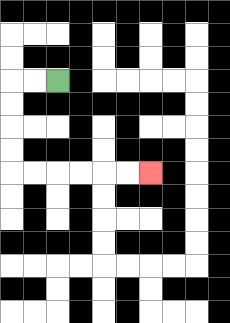{'start': '[2, 3]', 'end': '[6, 7]', 'path_directions': 'L,L,D,D,D,D,R,R,R,R,R,R', 'path_coordinates': '[[2, 3], [1, 3], [0, 3], [0, 4], [0, 5], [0, 6], [0, 7], [1, 7], [2, 7], [3, 7], [4, 7], [5, 7], [6, 7]]'}